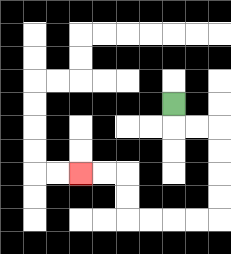{'start': '[7, 4]', 'end': '[3, 7]', 'path_directions': 'D,R,R,D,D,D,D,L,L,L,L,U,U,L,L', 'path_coordinates': '[[7, 4], [7, 5], [8, 5], [9, 5], [9, 6], [9, 7], [9, 8], [9, 9], [8, 9], [7, 9], [6, 9], [5, 9], [5, 8], [5, 7], [4, 7], [3, 7]]'}